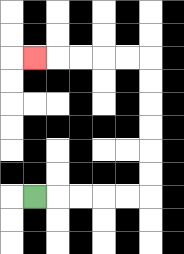{'start': '[1, 8]', 'end': '[1, 2]', 'path_directions': 'R,R,R,R,R,U,U,U,U,U,U,L,L,L,L,L', 'path_coordinates': '[[1, 8], [2, 8], [3, 8], [4, 8], [5, 8], [6, 8], [6, 7], [6, 6], [6, 5], [6, 4], [6, 3], [6, 2], [5, 2], [4, 2], [3, 2], [2, 2], [1, 2]]'}